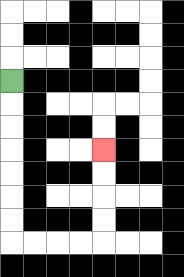{'start': '[0, 3]', 'end': '[4, 6]', 'path_directions': 'D,D,D,D,D,D,D,R,R,R,R,U,U,U,U', 'path_coordinates': '[[0, 3], [0, 4], [0, 5], [0, 6], [0, 7], [0, 8], [0, 9], [0, 10], [1, 10], [2, 10], [3, 10], [4, 10], [4, 9], [4, 8], [4, 7], [4, 6]]'}